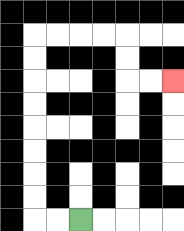{'start': '[3, 9]', 'end': '[7, 3]', 'path_directions': 'L,L,U,U,U,U,U,U,U,U,R,R,R,R,D,D,R,R', 'path_coordinates': '[[3, 9], [2, 9], [1, 9], [1, 8], [1, 7], [1, 6], [1, 5], [1, 4], [1, 3], [1, 2], [1, 1], [2, 1], [3, 1], [4, 1], [5, 1], [5, 2], [5, 3], [6, 3], [7, 3]]'}